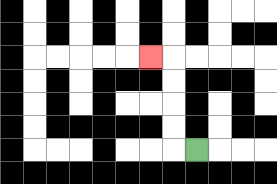{'start': '[8, 6]', 'end': '[6, 2]', 'path_directions': 'L,U,U,U,U,L', 'path_coordinates': '[[8, 6], [7, 6], [7, 5], [7, 4], [7, 3], [7, 2], [6, 2]]'}